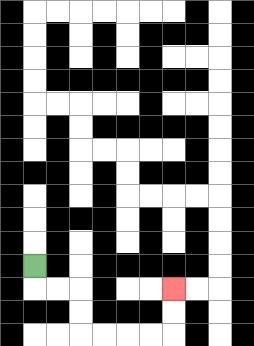{'start': '[1, 11]', 'end': '[7, 12]', 'path_directions': 'D,R,R,D,D,R,R,R,R,U,U', 'path_coordinates': '[[1, 11], [1, 12], [2, 12], [3, 12], [3, 13], [3, 14], [4, 14], [5, 14], [6, 14], [7, 14], [7, 13], [7, 12]]'}